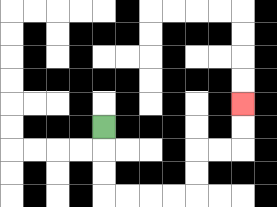{'start': '[4, 5]', 'end': '[10, 4]', 'path_directions': 'D,D,D,R,R,R,R,U,U,R,R,U,U', 'path_coordinates': '[[4, 5], [4, 6], [4, 7], [4, 8], [5, 8], [6, 8], [7, 8], [8, 8], [8, 7], [8, 6], [9, 6], [10, 6], [10, 5], [10, 4]]'}